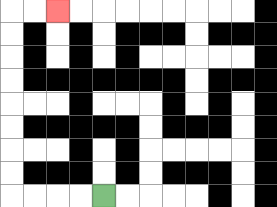{'start': '[4, 8]', 'end': '[2, 0]', 'path_directions': 'L,L,L,L,U,U,U,U,U,U,U,U,R,R', 'path_coordinates': '[[4, 8], [3, 8], [2, 8], [1, 8], [0, 8], [0, 7], [0, 6], [0, 5], [0, 4], [0, 3], [0, 2], [0, 1], [0, 0], [1, 0], [2, 0]]'}